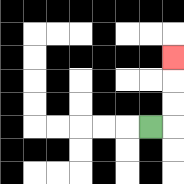{'start': '[6, 5]', 'end': '[7, 2]', 'path_directions': 'R,U,U,U', 'path_coordinates': '[[6, 5], [7, 5], [7, 4], [7, 3], [7, 2]]'}